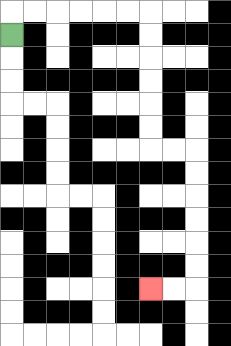{'start': '[0, 1]', 'end': '[6, 12]', 'path_directions': 'U,R,R,R,R,R,R,D,D,D,D,D,D,R,R,D,D,D,D,D,D,L,L', 'path_coordinates': '[[0, 1], [0, 0], [1, 0], [2, 0], [3, 0], [4, 0], [5, 0], [6, 0], [6, 1], [6, 2], [6, 3], [6, 4], [6, 5], [6, 6], [7, 6], [8, 6], [8, 7], [8, 8], [8, 9], [8, 10], [8, 11], [8, 12], [7, 12], [6, 12]]'}